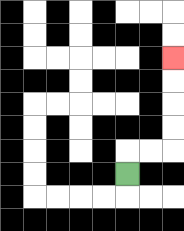{'start': '[5, 7]', 'end': '[7, 2]', 'path_directions': 'U,R,R,U,U,U,U', 'path_coordinates': '[[5, 7], [5, 6], [6, 6], [7, 6], [7, 5], [7, 4], [7, 3], [7, 2]]'}